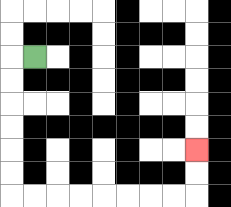{'start': '[1, 2]', 'end': '[8, 6]', 'path_directions': 'L,D,D,D,D,D,D,R,R,R,R,R,R,R,R,U,U', 'path_coordinates': '[[1, 2], [0, 2], [0, 3], [0, 4], [0, 5], [0, 6], [0, 7], [0, 8], [1, 8], [2, 8], [3, 8], [4, 8], [5, 8], [6, 8], [7, 8], [8, 8], [8, 7], [8, 6]]'}